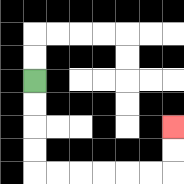{'start': '[1, 3]', 'end': '[7, 5]', 'path_directions': 'D,D,D,D,R,R,R,R,R,R,U,U', 'path_coordinates': '[[1, 3], [1, 4], [1, 5], [1, 6], [1, 7], [2, 7], [3, 7], [4, 7], [5, 7], [6, 7], [7, 7], [7, 6], [7, 5]]'}